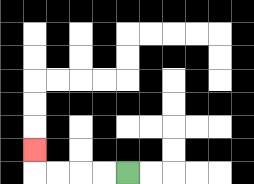{'start': '[5, 7]', 'end': '[1, 6]', 'path_directions': 'L,L,L,L,U', 'path_coordinates': '[[5, 7], [4, 7], [3, 7], [2, 7], [1, 7], [1, 6]]'}